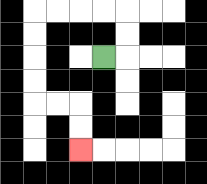{'start': '[4, 2]', 'end': '[3, 6]', 'path_directions': 'R,U,U,L,L,L,L,D,D,D,D,R,R,D,D', 'path_coordinates': '[[4, 2], [5, 2], [5, 1], [5, 0], [4, 0], [3, 0], [2, 0], [1, 0], [1, 1], [1, 2], [1, 3], [1, 4], [2, 4], [3, 4], [3, 5], [3, 6]]'}